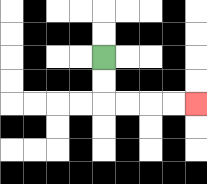{'start': '[4, 2]', 'end': '[8, 4]', 'path_directions': 'D,D,R,R,R,R', 'path_coordinates': '[[4, 2], [4, 3], [4, 4], [5, 4], [6, 4], [7, 4], [8, 4]]'}